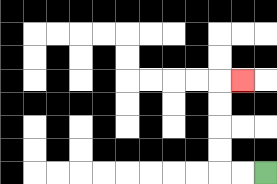{'start': '[11, 7]', 'end': '[10, 3]', 'path_directions': 'L,L,U,U,U,U,R', 'path_coordinates': '[[11, 7], [10, 7], [9, 7], [9, 6], [9, 5], [9, 4], [9, 3], [10, 3]]'}